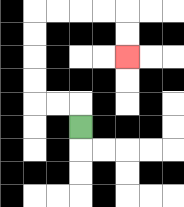{'start': '[3, 5]', 'end': '[5, 2]', 'path_directions': 'U,L,L,U,U,U,U,R,R,R,R,D,D', 'path_coordinates': '[[3, 5], [3, 4], [2, 4], [1, 4], [1, 3], [1, 2], [1, 1], [1, 0], [2, 0], [3, 0], [4, 0], [5, 0], [5, 1], [5, 2]]'}